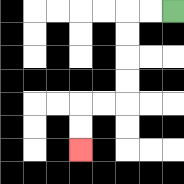{'start': '[7, 0]', 'end': '[3, 6]', 'path_directions': 'L,L,D,D,D,D,L,L,D,D', 'path_coordinates': '[[7, 0], [6, 0], [5, 0], [5, 1], [5, 2], [5, 3], [5, 4], [4, 4], [3, 4], [3, 5], [3, 6]]'}